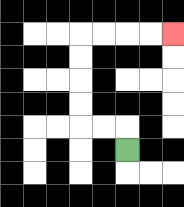{'start': '[5, 6]', 'end': '[7, 1]', 'path_directions': 'U,L,L,U,U,U,U,R,R,R,R', 'path_coordinates': '[[5, 6], [5, 5], [4, 5], [3, 5], [3, 4], [3, 3], [3, 2], [3, 1], [4, 1], [5, 1], [6, 1], [7, 1]]'}